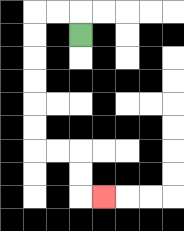{'start': '[3, 1]', 'end': '[4, 8]', 'path_directions': 'U,L,L,D,D,D,D,D,D,R,R,D,D,R', 'path_coordinates': '[[3, 1], [3, 0], [2, 0], [1, 0], [1, 1], [1, 2], [1, 3], [1, 4], [1, 5], [1, 6], [2, 6], [3, 6], [3, 7], [3, 8], [4, 8]]'}